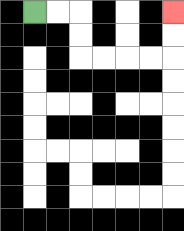{'start': '[1, 0]', 'end': '[7, 0]', 'path_directions': 'R,R,D,D,R,R,R,R,U,U', 'path_coordinates': '[[1, 0], [2, 0], [3, 0], [3, 1], [3, 2], [4, 2], [5, 2], [6, 2], [7, 2], [7, 1], [7, 0]]'}